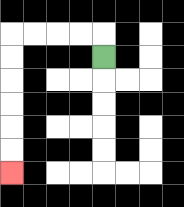{'start': '[4, 2]', 'end': '[0, 7]', 'path_directions': 'U,L,L,L,L,D,D,D,D,D,D', 'path_coordinates': '[[4, 2], [4, 1], [3, 1], [2, 1], [1, 1], [0, 1], [0, 2], [0, 3], [0, 4], [0, 5], [0, 6], [0, 7]]'}